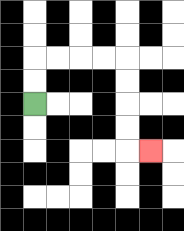{'start': '[1, 4]', 'end': '[6, 6]', 'path_directions': 'U,U,R,R,R,R,D,D,D,D,R', 'path_coordinates': '[[1, 4], [1, 3], [1, 2], [2, 2], [3, 2], [4, 2], [5, 2], [5, 3], [5, 4], [5, 5], [5, 6], [6, 6]]'}